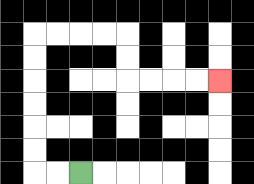{'start': '[3, 7]', 'end': '[9, 3]', 'path_directions': 'L,L,U,U,U,U,U,U,R,R,R,R,D,D,R,R,R,R', 'path_coordinates': '[[3, 7], [2, 7], [1, 7], [1, 6], [1, 5], [1, 4], [1, 3], [1, 2], [1, 1], [2, 1], [3, 1], [4, 1], [5, 1], [5, 2], [5, 3], [6, 3], [7, 3], [8, 3], [9, 3]]'}